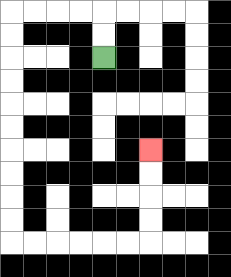{'start': '[4, 2]', 'end': '[6, 6]', 'path_directions': 'U,U,L,L,L,L,D,D,D,D,D,D,D,D,D,D,R,R,R,R,R,R,U,U,U,U', 'path_coordinates': '[[4, 2], [4, 1], [4, 0], [3, 0], [2, 0], [1, 0], [0, 0], [0, 1], [0, 2], [0, 3], [0, 4], [0, 5], [0, 6], [0, 7], [0, 8], [0, 9], [0, 10], [1, 10], [2, 10], [3, 10], [4, 10], [5, 10], [6, 10], [6, 9], [6, 8], [6, 7], [6, 6]]'}